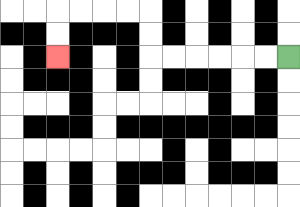{'start': '[12, 2]', 'end': '[2, 2]', 'path_directions': 'L,L,L,L,L,L,U,U,L,L,L,L,D,D', 'path_coordinates': '[[12, 2], [11, 2], [10, 2], [9, 2], [8, 2], [7, 2], [6, 2], [6, 1], [6, 0], [5, 0], [4, 0], [3, 0], [2, 0], [2, 1], [2, 2]]'}